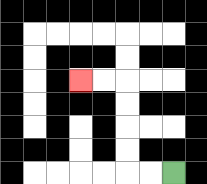{'start': '[7, 7]', 'end': '[3, 3]', 'path_directions': 'L,L,U,U,U,U,L,L', 'path_coordinates': '[[7, 7], [6, 7], [5, 7], [5, 6], [5, 5], [5, 4], [5, 3], [4, 3], [3, 3]]'}